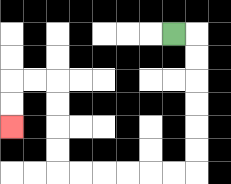{'start': '[7, 1]', 'end': '[0, 5]', 'path_directions': 'R,D,D,D,D,D,D,L,L,L,L,L,L,U,U,U,U,L,L,D,D', 'path_coordinates': '[[7, 1], [8, 1], [8, 2], [8, 3], [8, 4], [8, 5], [8, 6], [8, 7], [7, 7], [6, 7], [5, 7], [4, 7], [3, 7], [2, 7], [2, 6], [2, 5], [2, 4], [2, 3], [1, 3], [0, 3], [0, 4], [0, 5]]'}